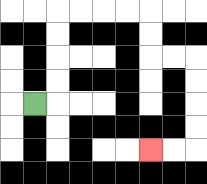{'start': '[1, 4]', 'end': '[6, 6]', 'path_directions': 'R,U,U,U,U,R,R,R,R,D,D,R,R,D,D,D,D,L,L', 'path_coordinates': '[[1, 4], [2, 4], [2, 3], [2, 2], [2, 1], [2, 0], [3, 0], [4, 0], [5, 0], [6, 0], [6, 1], [6, 2], [7, 2], [8, 2], [8, 3], [8, 4], [8, 5], [8, 6], [7, 6], [6, 6]]'}